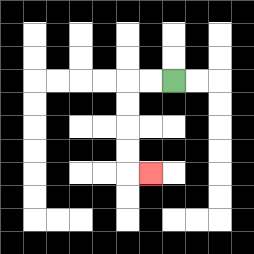{'start': '[7, 3]', 'end': '[6, 7]', 'path_directions': 'L,L,D,D,D,D,R', 'path_coordinates': '[[7, 3], [6, 3], [5, 3], [5, 4], [5, 5], [5, 6], [5, 7], [6, 7]]'}